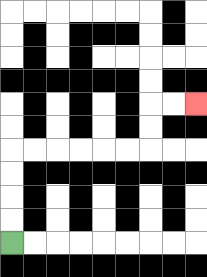{'start': '[0, 10]', 'end': '[8, 4]', 'path_directions': 'U,U,U,U,R,R,R,R,R,R,U,U,R,R', 'path_coordinates': '[[0, 10], [0, 9], [0, 8], [0, 7], [0, 6], [1, 6], [2, 6], [3, 6], [4, 6], [5, 6], [6, 6], [6, 5], [6, 4], [7, 4], [8, 4]]'}